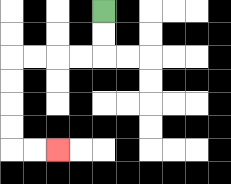{'start': '[4, 0]', 'end': '[2, 6]', 'path_directions': 'D,D,L,L,L,L,D,D,D,D,R,R', 'path_coordinates': '[[4, 0], [4, 1], [4, 2], [3, 2], [2, 2], [1, 2], [0, 2], [0, 3], [0, 4], [0, 5], [0, 6], [1, 6], [2, 6]]'}